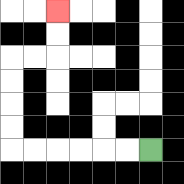{'start': '[6, 6]', 'end': '[2, 0]', 'path_directions': 'L,L,L,L,L,L,U,U,U,U,R,R,U,U', 'path_coordinates': '[[6, 6], [5, 6], [4, 6], [3, 6], [2, 6], [1, 6], [0, 6], [0, 5], [0, 4], [0, 3], [0, 2], [1, 2], [2, 2], [2, 1], [2, 0]]'}